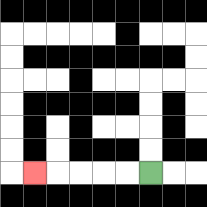{'start': '[6, 7]', 'end': '[1, 7]', 'path_directions': 'L,L,L,L,L', 'path_coordinates': '[[6, 7], [5, 7], [4, 7], [3, 7], [2, 7], [1, 7]]'}